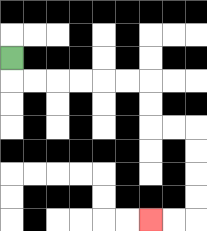{'start': '[0, 2]', 'end': '[6, 9]', 'path_directions': 'D,R,R,R,R,R,R,D,D,R,R,D,D,D,D,L,L', 'path_coordinates': '[[0, 2], [0, 3], [1, 3], [2, 3], [3, 3], [4, 3], [5, 3], [6, 3], [6, 4], [6, 5], [7, 5], [8, 5], [8, 6], [8, 7], [8, 8], [8, 9], [7, 9], [6, 9]]'}